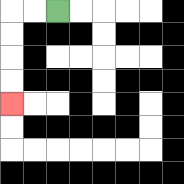{'start': '[2, 0]', 'end': '[0, 4]', 'path_directions': 'L,L,D,D,D,D', 'path_coordinates': '[[2, 0], [1, 0], [0, 0], [0, 1], [0, 2], [0, 3], [0, 4]]'}